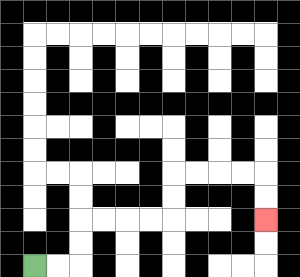{'start': '[1, 11]', 'end': '[11, 9]', 'path_directions': 'R,R,U,U,R,R,R,R,U,U,R,R,R,R,D,D', 'path_coordinates': '[[1, 11], [2, 11], [3, 11], [3, 10], [3, 9], [4, 9], [5, 9], [6, 9], [7, 9], [7, 8], [7, 7], [8, 7], [9, 7], [10, 7], [11, 7], [11, 8], [11, 9]]'}